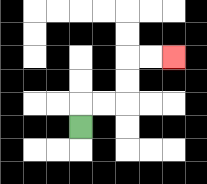{'start': '[3, 5]', 'end': '[7, 2]', 'path_directions': 'U,R,R,U,U,R,R', 'path_coordinates': '[[3, 5], [3, 4], [4, 4], [5, 4], [5, 3], [5, 2], [6, 2], [7, 2]]'}